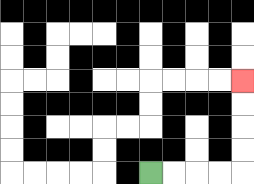{'start': '[6, 7]', 'end': '[10, 3]', 'path_directions': 'R,R,R,R,U,U,U,U', 'path_coordinates': '[[6, 7], [7, 7], [8, 7], [9, 7], [10, 7], [10, 6], [10, 5], [10, 4], [10, 3]]'}